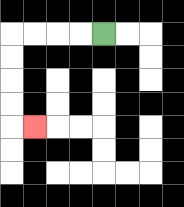{'start': '[4, 1]', 'end': '[1, 5]', 'path_directions': 'L,L,L,L,D,D,D,D,R', 'path_coordinates': '[[4, 1], [3, 1], [2, 1], [1, 1], [0, 1], [0, 2], [0, 3], [0, 4], [0, 5], [1, 5]]'}